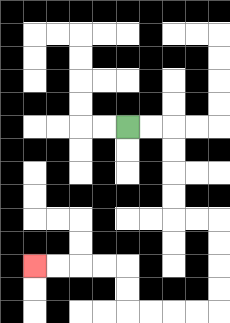{'start': '[5, 5]', 'end': '[1, 11]', 'path_directions': 'R,R,D,D,D,D,R,R,D,D,D,D,L,L,L,L,U,U,L,L,L,L', 'path_coordinates': '[[5, 5], [6, 5], [7, 5], [7, 6], [7, 7], [7, 8], [7, 9], [8, 9], [9, 9], [9, 10], [9, 11], [9, 12], [9, 13], [8, 13], [7, 13], [6, 13], [5, 13], [5, 12], [5, 11], [4, 11], [3, 11], [2, 11], [1, 11]]'}